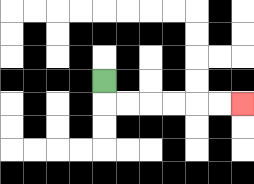{'start': '[4, 3]', 'end': '[10, 4]', 'path_directions': 'D,R,R,R,R,R,R', 'path_coordinates': '[[4, 3], [4, 4], [5, 4], [6, 4], [7, 4], [8, 4], [9, 4], [10, 4]]'}